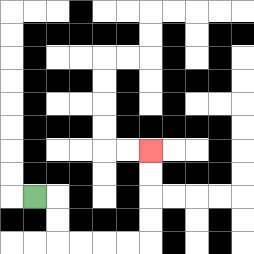{'start': '[1, 8]', 'end': '[6, 6]', 'path_directions': 'R,D,D,R,R,R,R,U,U,U,U', 'path_coordinates': '[[1, 8], [2, 8], [2, 9], [2, 10], [3, 10], [4, 10], [5, 10], [6, 10], [6, 9], [6, 8], [6, 7], [6, 6]]'}